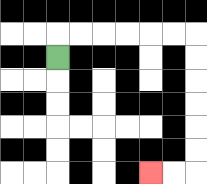{'start': '[2, 2]', 'end': '[6, 7]', 'path_directions': 'U,R,R,R,R,R,R,D,D,D,D,D,D,L,L', 'path_coordinates': '[[2, 2], [2, 1], [3, 1], [4, 1], [5, 1], [6, 1], [7, 1], [8, 1], [8, 2], [8, 3], [8, 4], [8, 5], [8, 6], [8, 7], [7, 7], [6, 7]]'}